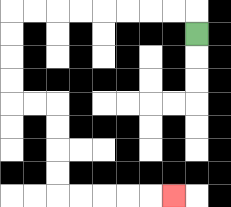{'start': '[8, 1]', 'end': '[7, 8]', 'path_directions': 'U,L,L,L,L,L,L,L,L,D,D,D,D,R,R,D,D,D,D,R,R,R,R,R', 'path_coordinates': '[[8, 1], [8, 0], [7, 0], [6, 0], [5, 0], [4, 0], [3, 0], [2, 0], [1, 0], [0, 0], [0, 1], [0, 2], [0, 3], [0, 4], [1, 4], [2, 4], [2, 5], [2, 6], [2, 7], [2, 8], [3, 8], [4, 8], [5, 8], [6, 8], [7, 8]]'}